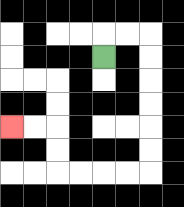{'start': '[4, 2]', 'end': '[0, 5]', 'path_directions': 'U,R,R,D,D,D,D,D,D,L,L,L,L,U,U,L,L', 'path_coordinates': '[[4, 2], [4, 1], [5, 1], [6, 1], [6, 2], [6, 3], [6, 4], [6, 5], [6, 6], [6, 7], [5, 7], [4, 7], [3, 7], [2, 7], [2, 6], [2, 5], [1, 5], [0, 5]]'}